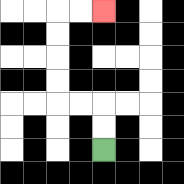{'start': '[4, 6]', 'end': '[4, 0]', 'path_directions': 'U,U,L,L,U,U,U,U,R,R', 'path_coordinates': '[[4, 6], [4, 5], [4, 4], [3, 4], [2, 4], [2, 3], [2, 2], [2, 1], [2, 0], [3, 0], [4, 0]]'}